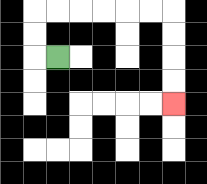{'start': '[2, 2]', 'end': '[7, 4]', 'path_directions': 'L,U,U,R,R,R,R,R,R,D,D,D,D', 'path_coordinates': '[[2, 2], [1, 2], [1, 1], [1, 0], [2, 0], [3, 0], [4, 0], [5, 0], [6, 0], [7, 0], [7, 1], [7, 2], [7, 3], [7, 4]]'}